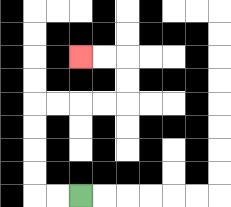{'start': '[3, 8]', 'end': '[3, 2]', 'path_directions': 'L,L,U,U,U,U,R,R,R,R,U,U,L,L', 'path_coordinates': '[[3, 8], [2, 8], [1, 8], [1, 7], [1, 6], [1, 5], [1, 4], [2, 4], [3, 4], [4, 4], [5, 4], [5, 3], [5, 2], [4, 2], [3, 2]]'}